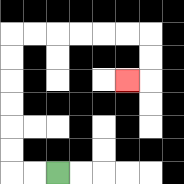{'start': '[2, 7]', 'end': '[5, 3]', 'path_directions': 'L,L,U,U,U,U,U,U,R,R,R,R,R,R,D,D,L', 'path_coordinates': '[[2, 7], [1, 7], [0, 7], [0, 6], [0, 5], [0, 4], [0, 3], [0, 2], [0, 1], [1, 1], [2, 1], [3, 1], [4, 1], [5, 1], [6, 1], [6, 2], [6, 3], [5, 3]]'}